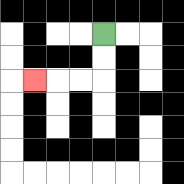{'start': '[4, 1]', 'end': '[1, 3]', 'path_directions': 'D,D,L,L,L', 'path_coordinates': '[[4, 1], [4, 2], [4, 3], [3, 3], [2, 3], [1, 3]]'}